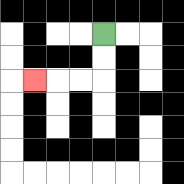{'start': '[4, 1]', 'end': '[1, 3]', 'path_directions': 'D,D,L,L,L', 'path_coordinates': '[[4, 1], [4, 2], [4, 3], [3, 3], [2, 3], [1, 3]]'}